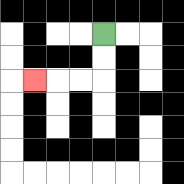{'start': '[4, 1]', 'end': '[1, 3]', 'path_directions': 'D,D,L,L,L', 'path_coordinates': '[[4, 1], [4, 2], [4, 3], [3, 3], [2, 3], [1, 3]]'}